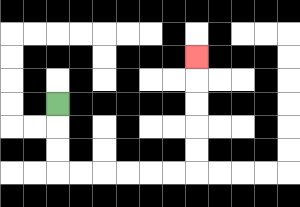{'start': '[2, 4]', 'end': '[8, 2]', 'path_directions': 'D,D,D,R,R,R,R,R,R,U,U,U,U,U', 'path_coordinates': '[[2, 4], [2, 5], [2, 6], [2, 7], [3, 7], [4, 7], [5, 7], [6, 7], [7, 7], [8, 7], [8, 6], [8, 5], [8, 4], [8, 3], [8, 2]]'}